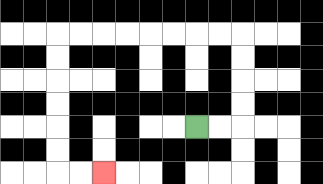{'start': '[8, 5]', 'end': '[4, 7]', 'path_directions': 'R,R,U,U,U,U,L,L,L,L,L,L,L,L,D,D,D,D,D,D,R,R', 'path_coordinates': '[[8, 5], [9, 5], [10, 5], [10, 4], [10, 3], [10, 2], [10, 1], [9, 1], [8, 1], [7, 1], [6, 1], [5, 1], [4, 1], [3, 1], [2, 1], [2, 2], [2, 3], [2, 4], [2, 5], [2, 6], [2, 7], [3, 7], [4, 7]]'}